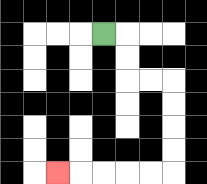{'start': '[4, 1]', 'end': '[2, 7]', 'path_directions': 'R,D,D,R,R,D,D,D,D,L,L,L,L,L', 'path_coordinates': '[[4, 1], [5, 1], [5, 2], [5, 3], [6, 3], [7, 3], [7, 4], [7, 5], [7, 6], [7, 7], [6, 7], [5, 7], [4, 7], [3, 7], [2, 7]]'}